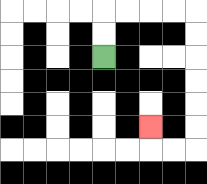{'start': '[4, 2]', 'end': '[6, 5]', 'path_directions': 'U,U,R,R,R,R,D,D,D,D,D,D,L,L,U', 'path_coordinates': '[[4, 2], [4, 1], [4, 0], [5, 0], [6, 0], [7, 0], [8, 0], [8, 1], [8, 2], [8, 3], [8, 4], [8, 5], [8, 6], [7, 6], [6, 6], [6, 5]]'}